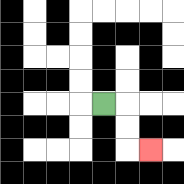{'start': '[4, 4]', 'end': '[6, 6]', 'path_directions': 'R,D,D,R', 'path_coordinates': '[[4, 4], [5, 4], [5, 5], [5, 6], [6, 6]]'}